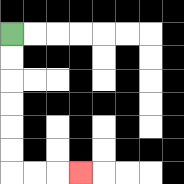{'start': '[0, 1]', 'end': '[3, 7]', 'path_directions': 'D,D,D,D,D,D,R,R,R', 'path_coordinates': '[[0, 1], [0, 2], [0, 3], [0, 4], [0, 5], [0, 6], [0, 7], [1, 7], [2, 7], [3, 7]]'}